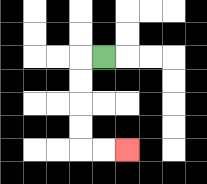{'start': '[4, 2]', 'end': '[5, 6]', 'path_directions': 'L,D,D,D,D,R,R', 'path_coordinates': '[[4, 2], [3, 2], [3, 3], [3, 4], [3, 5], [3, 6], [4, 6], [5, 6]]'}